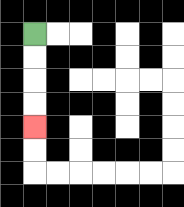{'start': '[1, 1]', 'end': '[1, 5]', 'path_directions': 'D,D,D,D', 'path_coordinates': '[[1, 1], [1, 2], [1, 3], [1, 4], [1, 5]]'}